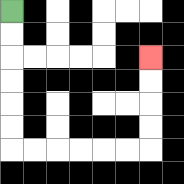{'start': '[0, 0]', 'end': '[6, 2]', 'path_directions': 'D,D,D,D,D,D,R,R,R,R,R,R,U,U,U,U', 'path_coordinates': '[[0, 0], [0, 1], [0, 2], [0, 3], [0, 4], [0, 5], [0, 6], [1, 6], [2, 6], [3, 6], [4, 6], [5, 6], [6, 6], [6, 5], [6, 4], [6, 3], [6, 2]]'}